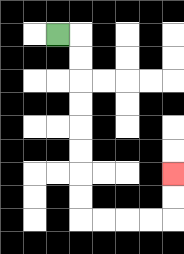{'start': '[2, 1]', 'end': '[7, 7]', 'path_directions': 'R,D,D,D,D,D,D,D,D,R,R,R,R,U,U', 'path_coordinates': '[[2, 1], [3, 1], [3, 2], [3, 3], [3, 4], [3, 5], [3, 6], [3, 7], [3, 8], [3, 9], [4, 9], [5, 9], [6, 9], [7, 9], [7, 8], [7, 7]]'}